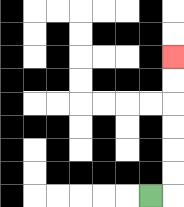{'start': '[6, 8]', 'end': '[7, 2]', 'path_directions': 'R,U,U,U,U,U,U', 'path_coordinates': '[[6, 8], [7, 8], [7, 7], [7, 6], [7, 5], [7, 4], [7, 3], [7, 2]]'}